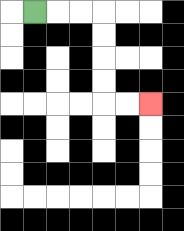{'start': '[1, 0]', 'end': '[6, 4]', 'path_directions': 'R,R,R,D,D,D,D,R,R', 'path_coordinates': '[[1, 0], [2, 0], [3, 0], [4, 0], [4, 1], [4, 2], [4, 3], [4, 4], [5, 4], [6, 4]]'}